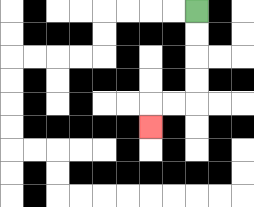{'start': '[8, 0]', 'end': '[6, 5]', 'path_directions': 'D,D,D,D,L,L,D', 'path_coordinates': '[[8, 0], [8, 1], [8, 2], [8, 3], [8, 4], [7, 4], [6, 4], [6, 5]]'}